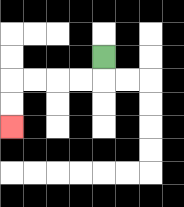{'start': '[4, 2]', 'end': '[0, 5]', 'path_directions': 'D,L,L,L,L,D,D', 'path_coordinates': '[[4, 2], [4, 3], [3, 3], [2, 3], [1, 3], [0, 3], [0, 4], [0, 5]]'}